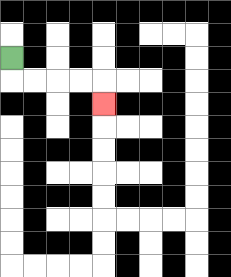{'start': '[0, 2]', 'end': '[4, 4]', 'path_directions': 'D,R,R,R,R,D', 'path_coordinates': '[[0, 2], [0, 3], [1, 3], [2, 3], [3, 3], [4, 3], [4, 4]]'}